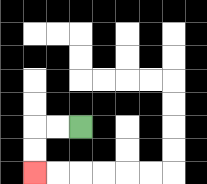{'start': '[3, 5]', 'end': '[1, 7]', 'path_directions': 'L,L,D,D', 'path_coordinates': '[[3, 5], [2, 5], [1, 5], [1, 6], [1, 7]]'}